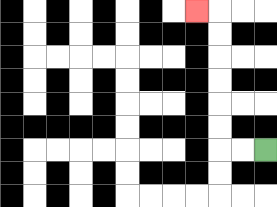{'start': '[11, 6]', 'end': '[8, 0]', 'path_directions': 'L,L,U,U,U,U,U,U,L', 'path_coordinates': '[[11, 6], [10, 6], [9, 6], [9, 5], [9, 4], [9, 3], [9, 2], [9, 1], [9, 0], [8, 0]]'}